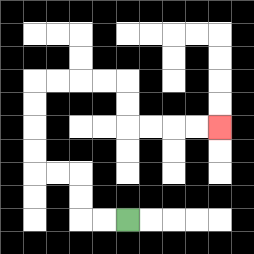{'start': '[5, 9]', 'end': '[9, 5]', 'path_directions': 'L,L,U,U,L,L,U,U,U,U,R,R,R,R,D,D,R,R,R,R', 'path_coordinates': '[[5, 9], [4, 9], [3, 9], [3, 8], [3, 7], [2, 7], [1, 7], [1, 6], [1, 5], [1, 4], [1, 3], [2, 3], [3, 3], [4, 3], [5, 3], [5, 4], [5, 5], [6, 5], [7, 5], [8, 5], [9, 5]]'}